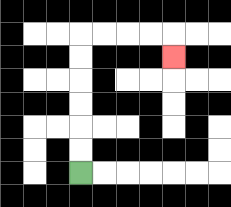{'start': '[3, 7]', 'end': '[7, 2]', 'path_directions': 'U,U,U,U,U,U,R,R,R,R,D', 'path_coordinates': '[[3, 7], [3, 6], [3, 5], [3, 4], [3, 3], [3, 2], [3, 1], [4, 1], [5, 1], [6, 1], [7, 1], [7, 2]]'}